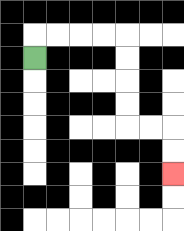{'start': '[1, 2]', 'end': '[7, 7]', 'path_directions': 'U,R,R,R,R,D,D,D,D,R,R,D,D', 'path_coordinates': '[[1, 2], [1, 1], [2, 1], [3, 1], [4, 1], [5, 1], [5, 2], [5, 3], [5, 4], [5, 5], [6, 5], [7, 5], [7, 6], [7, 7]]'}